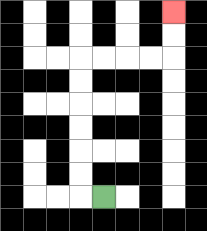{'start': '[4, 8]', 'end': '[7, 0]', 'path_directions': 'L,U,U,U,U,U,U,R,R,R,R,U,U', 'path_coordinates': '[[4, 8], [3, 8], [3, 7], [3, 6], [3, 5], [3, 4], [3, 3], [3, 2], [4, 2], [5, 2], [6, 2], [7, 2], [7, 1], [7, 0]]'}